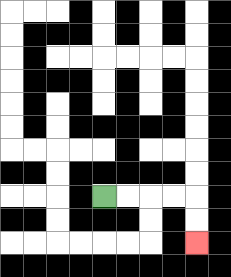{'start': '[4, 8]', 'end': '[8, 10]', 'path_directions': 'R,R,R,R,D,D', 'path_coordinates': '[[4, 8], [5, 8], [6, 8], [7, 8], [8, 8], [8, 9], [8, 10]]'}